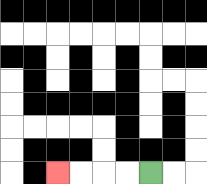{'start': '[6, 7]', 'end': '[2, 7]', 'path_directions': 'L,L,L,L', 'path_coordinates': '[[6, 7], [5, 7], [4, 7], [3, 7], [2, 7]]'}